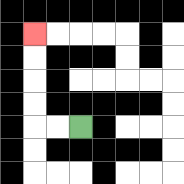{'start': '[3, 5]', 'end': '[1, 1]', 'path_directions': 'L,L,U,U,U,U', 'path_coordinates': '[[3, 5], [2, 5], [1, 5], [1, 4], [1, 3], [1, 2], [1, 1]]'}